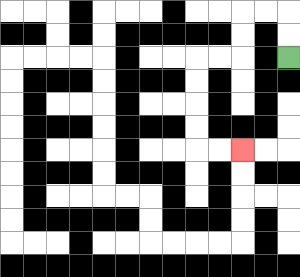{'start': '[12, 2]', 'end': '[10, 6]', 'path_directions': 'U,U,L,L,D,D,L,L,D,D,D,D,R,R', 'path_coordinates': '[[12, 2], [12, 1], [12, 0], [11, 0], [10, 0], [10, 1], [10, 2], [9, 2], [8, 2], [8, 3], [8, 4], [8, 5], [8, 6], [9, 6], [10, 6]]'}